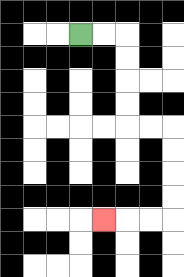{'start': '[3, 1]', 'end': '[4, 9]', 'path_directions': 'R,R,D,D,D,D,R,R,D,D,D,D,L,L,L', 'path_coordinates': '[[3, 1], [4, 1], [5, 1], [5, 2], [5, 3], [5, 4], [5, 5], [6, 5], [7, 5], [7, 6], [7, 7], [7, 8], [7, 9], [6, 9], [5, 9], [4, 9]]'}